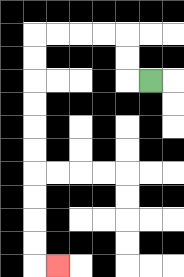{'start': '[6, 3]', 'end': '[2, 11]', 'path_directions': 'L,U,U,L,L,L,L,D,D,D,D,D,D,D,D,D,D,R', 'path_coordinates': '[[6, 3], [5, 3], [5, 2], [5, 1], [4, 1], [3, 1], [2, 1], [1, 1], [1, 2], [1, 3], [1, 4], [1, 5], [1, 6], [1, 7], [1, 8], [1, 9], [1, 10], [1, 11], [2, 11]]'}